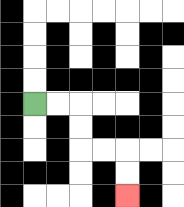{'start': '[1, 4]', 'end': '[5, 8]', 'path_directions': 'R,R,D,D,R,R,D,D', 'path_coordinates': '[[1, 4], [2, 4], [3, 4], [3, 5], [3, 6], [4, 6], [5, 6], [5, 7], [5, 8]]'}